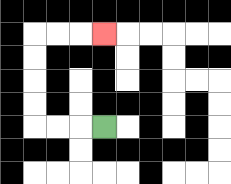{'start': '[4, 5]', 'end': '[4, 1]', 'path_directions': 'L,L,L,U,U,U,U,R,R,R', 'path_coordinates': '[[4, 5], [3, 5], [2, 5], [1, 5], [1, 4], [1, 3], [1, 2], [1, 1], [2, 1], [3, 1], [4, 1]]'}